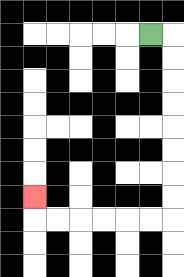{'start': '[6, 1]', 'end': '[1, 8]', 'path_directions': 'R,D,D,D,D,D,D,D,D,L,L,L,L,L,L,U', 'path_coordinates': '[[6, 1], [7, 1], [7, 2], [7, 3], [7, 4], [7, 5], [7, 6], [7, 7], [7, 8], [7, 9], [6, 9], [5, 9], [4, 9], [3, 9], [2, 9], [1, 9], [1, 8]]'}